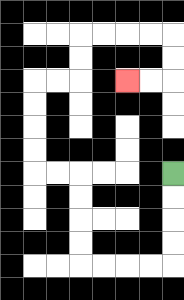{'start': '[7, 7]', 'end': '[5, 3]', 'path_directions': 'D,D,D,D,L,L,L,L,U,U,U,U,L,L,U,U,U,U,R,R,U,U,R,R,R,R,D,D,L,L', 'path_coordinates': '[[7, 7], [7, 8], [7, 9], [7, 10], [7, 11], [6, 11], [5, 11], [4, 11], [3, 11], [3, 10], [3, 9], [3, 8], [3, 7], [2, 7], [1, 7], [1, 6], [1, 5], [1, 4], [1, 3], [2, 3], [3, 3], [3, 2], [3, 1], [4, 1], [5, 1], [6, 1], [7, 1], [7, 2], [7, 3], [6, 3], [5, 3]]'}